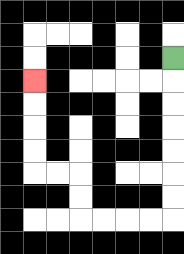{'start': '[7, 2]', 'end': '[1, 3]', 'path_directions': 'D,D,D,D,D,D,D,L,L,L,L,U,U,L,L,U,U,U,U', 'path_coordinates': '[[7, 2], [7, 3], [7, 4], [7, 5], [7, 6], [7, 7], [7, 8], [7, 9], [6, 9], [5, 9], [4, 9], [3, 9], [3, 8], [3, 7], [2, 7], [1, 7], [1, 6], [1, 5], [1, 4], [1, 3]]'}